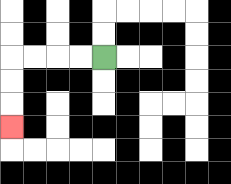{'start': '[4, 2]', 'end': '[0, 5]', 'path_directions': 'L,L,L,L,D,D,D', 'path_coordinates': '[[4, 2], [3, 2], [2, 2], [1, 2], [0, 2], [0, 3], [0, 4], [0, 5]]'}